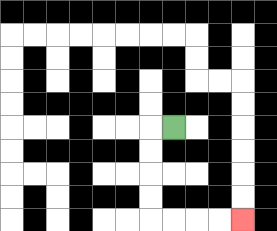{'start': '[7, 5]', 'end': '[10, 9]', 'path_directions': 'L,D,D,D,D,R,R,R,R', 'path_coordinates': '[[7, 5], [6, 5], [6, 6], [6, 7], [6, 8], [6, 9], [7, 9], [8, 9], [9, 9], [10, 9]]'}